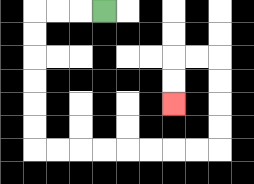{'start': '[4, 0]', 'end': '[7, 4]', 'path_directions': 'L,L,L,D,D,D,D,D,D,R,R,R,R,R,R,R,R,U,U,U,U,L,L,D,D', 'path_coordinates': '[[4, 0], [3, 0], [2, 0], [1, 0], [1, 1], [1, 2], [1, 3], [1, 4], [1, 5], [1, 6], [2, 6], [3, 6], [4, 6], [5, 6], [6, 6], [7, 6], [8, 6], [9, 6], [9, 5], [9, 4], [9, 3], [9, 2], [8, 2], [7, 2], [7, 3], [7, 4]]'}